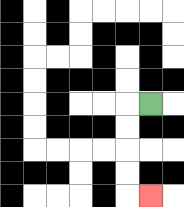{'start': '[6, 4]', 'end': '[6, 8]', 'path_directions': 'L,D,D,D,D,R', 'path_coordinates': '[[6, 4], [5, 4], [5, 5], [5, 6], [5, 7], [5, 8], [6, 8]]'}